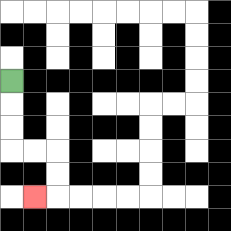{'start': '[0, 3]', 'end': '[1, 8]', 'path_directions': 'D,D,D,R,R,D,D,L', 'path_coordinates': '[[0, 3], [0, 4], [0, 5], [0, 6], [1, 6], [2, 6], [2, 7], [2, 8], [1, 8]]'}